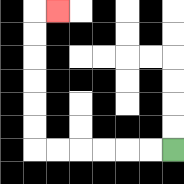{'start': '[7, 6]', 'end': '[2, 0]', 'path_directions': 'L,L,L,L,L,L,U,U,U,U,U,U,R', 'path_coordinates': '[[7, 6], [6, 6], [5, 6], [4, 6], [3, 6], [2, 6], [1, 6], [1, 5], [1, 4], [1, 3], [1, 2], [1, 1], [1, 0], [2, 0]]'}